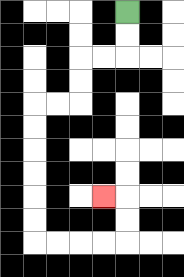{'start': '[5, 0]', 'end': '[4, 8]', 'path_directions': 'D,D,L,L,D,D,L,L,D,D,D,D,D,D,R,R,R,R,U,U,L', 'path_coordinates': '[[5, 0], [5, 1], [5, 2], [4, 2], [3, 2], [3, 3], [3, 4], [2, 4], [1, 4], [1, 5], [1, 6], [1, 7], [1, 8], [1, 9], [1, 10], [2, 10], [3, 10], [4, 10], [5, 10], [5, 9], [5, 8], [4, 8]]'}